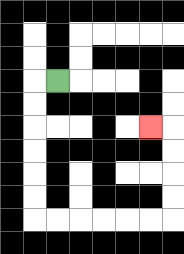{'start': '[2, 3]', 'end': '[6, 5]', 'path_directions': 'L,D,D,D,D,D,D,R,R,R,R,R,R,U,U,U,U,L', 'path_coordinates': '[[2, 3], [1, 3], [1, 4], [1, 5], [1, 6], [1, 7], [1, 8], [1, 9], [2, 9], [3, 9], [4, 9], [5, 9], [6, 9], [7, 9], [7, 8], [7, 7], [7, 6], [7, 5], [6, 5]]'}